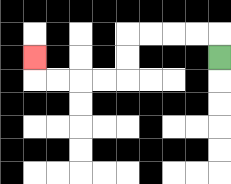{'start': '[9, 2]', 'end': '[1, 2]', 'path_directions': 'U,L,L,L,L,D,D,L,L,L,L,U', 'path_coordinates': '[[9, 2], [9, 1], [8, 1], [7, 1], [6, 1], [5, 1], [5, 2], [5, 3], [4, 3], [3, 3], [2, 3], [1, 3], [1, 2]]'}